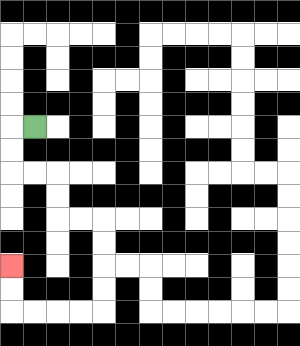{'start': '[1, 5]', 'end': '[0, 11]', 'path_directions': 'L,D,D,R,R,D,D,R,R,D,D,D,D,L,L,L,L,U,U', 'path_coordinates': '[[1, 5], [0, 5], [0, 6], [0, 7], [1, 7], [2, 7], [2, 8], [2, 9], [3, 9], [4, 9], [4, 10], [4, 11], [4, 12], [4, 13], [3, 13], [2, 13], [1, 13], [0, 13], [0, 12], [0, 11]]'}